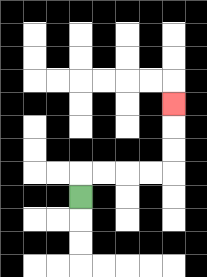{'start': '[3, 8]', 'end': '[7, 4]', 'path_directions': 'U,R,R,R,R,U,U,U', 'path_coordinates': '[[3, 8], [3, 7], [4, 7], [5, 7], [6, 7], [7, 7], [7, 6], [7, 5], [7, 4]]'}